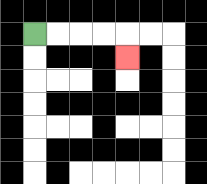{'start': '[1, 1]', 'end': '[5, 2]', 'path_directions': 'R,R,R,R,D', 'path_coordinates': '[[1, 1], [2, 1], [3, 1], [4, 1], [5, 1], [5, 2]]'}